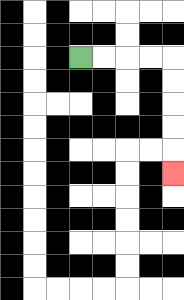{'start': '[3, 2]', 'end': '[7, 7]', 'path_directions': 'R,R,R,R,D,D,D,D,D', 'path_coordinates': '[[3, 2], [4, 2], [5, 2], [6, 2], [7, 2], [7, 3], [7, 4], [7, 5], [7, 6], [7, 7]]'}